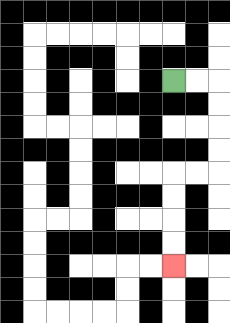{'start': '[7, 3]', 'end': '[7, 11]', 'path_directions': 'R,R,D,D,D,D,L,L,D,D,D,D', 'path_coordinates': '[[7, 3], [8, 3], [9, 3], [9, 4], [9, 5], [9, 6], [9, 7], [8, 7], [7, 7], [7, 8], [7, 9], [7, 10], [7, 11]]'}